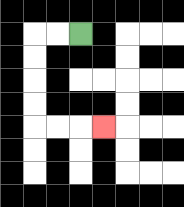{'start': '[3, 1]', 'end': '[4, 5]', 'path_directions': 'L,L,D,D,D,D,R,R,R', 'path_coordinates': '[[3, 1], [2, 1], [1, 1], [1, 2], [1, 3], [1, 4], [1, 5], [2, 5], [3, 5], [4, 5]]'}